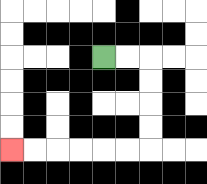{'start': '[4, 2]', 'end': '[0, 6]', 'path_directions': 'R,R,D,D,D,D,L,L,L,L,L,L', 'path_coordinates': '[[4, 2], [5, 2], [6, 2], [6, 3], [6, 4], [6, 5], [6, 6], [5, 6], [4, 6], [3, 6], [2, 6], [1, 6], [0, 6]]'}